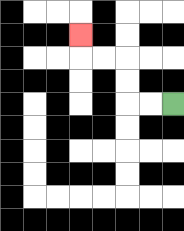{'start': '[7, 4]', 'end': '[3, 1]', 'path_directions': 'L,L,U,U,L,L,U', 'path_coordinates': '[[7, 4], [6, 4], [5, 4], [5, 3], [5, 2], [4, 2], [3, 2], [3, 1]]'}